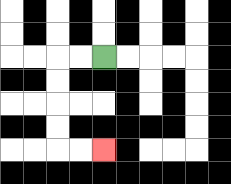{'start': '[4, 2]', 'end': '[4, 6]', 'path_directions': 'L,L,D,D,D,D,R,R', 'path_coordinates': '[[4, 2], [3, 2], [2, 2], [2, 3], [2, 4], [2, 5], [2, 6], [3, 6], [4, 6]]'}